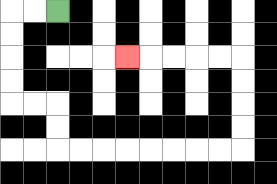{'start': '[2, 0]', 'end': '[5, 2]', 'path_directions': 'L,L,D,D,D,D,R,R,D,D,R,R,R,R,R,R,R,R,U,U,U,U,L,L,L,L,L', 'path_coordinates': '[[2, 0], [1, 0], [0, 0], [0, 1], [0, 2], [0, 3], [0, 4], [1, 4], [2, 4], [2, 5], [2, 6], [3, 6], [4, 6], [5, 6], [6, 6], [7, 6], [8, 6], [9, 6], [10, 6], [10, 5], [10, 4], [10, 3], [10, 2], [9, 2], [8, 2], [7, 2], [6, 2], [5, 2]]'}